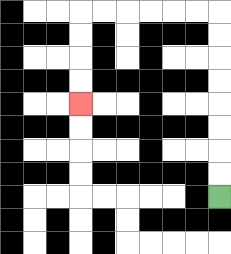{'start': '[9, 8]', 'end': '[3, 4]', 'path_directions': 'U,U,U,U,U,U,U,U,L,L,L,L,L,L,D,D,D,D', 'path_coordinates': '[[9, 8], [9, 7], [9, 6], [9, 5], [9, 4], [9, 3], [9, 2], [9, 1], [9, 0], [8, 0], [7, 0], [6, 0], [5, 0], [4, 0], [3, 0], [3, 1], [3, 2], [3, 3], [3, 4]]'}